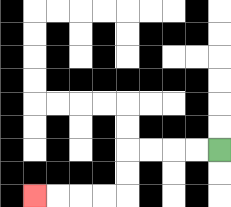{'start': '[9, 6]', 'end': '[1, 8]', 'path_directions': 'L,L,L,L,D,D,L,L,L,L', 'path_coordinates': '[[9, 6], [8, 6], [7, 6], [6, 6], [5, 6], [5, 7], [5, 8], [4, 8], [3, 8], [2, 8], [1, 8]]'}